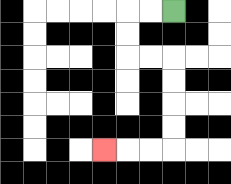{'start': '[7, 0]', 'end': '[4, 6]', 'path_directions': 'L,L,D,D,R,R,D,D,D,D,L,L,L', 'path_coordinates': '[[7, 0], [6, 0], [5, 0], [5, 1], [5, 2], [6, 2], [7, 2], [7, 3], [7, 4], [7, 5], [7, 6], [6, 6], [5, 6], [4, 6]]'}